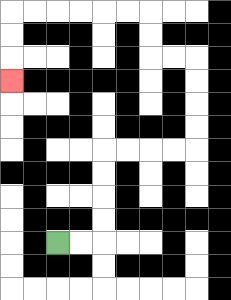{'start': '[2, 10]', 'end': '[0, 3]', 'path_directions': 'R,R,U,U,U,U,R,R,R,R,U,U,U,U,L,L,U,U,L,L,L,L,L,L,D,D,D', 'path_coordinates': '[[2, 10], [3, 10], [4, 10], [4, 9], [4, 8], [4, 7], [4, 6], [5, 6], [6, 6], [7, 6], [8, 6], [8, 5], [8, 4], [8, 3], [8, 2], [7, 2], [6, 2], [6, 1], [6, 0], [5, 0], [4, 0], [3, 0], [2, 0], [1, 0], [0, 0], [0, 1], [0, 2], [0, 3]]'}